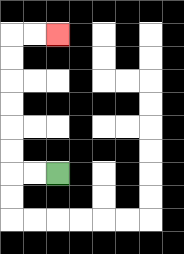{'start': '[2, 7]', 'end': '[2, 1]', 'path_directions': 'L,L,U,U,U,U,U,U,R,R', 'path_coordinates': '[[2, 7], [1, 7], [0, 7], [0, 6], [0, 5], [0, 4], [0, 3], [0, 2], [0, 1], [1, 1], [2, 1]]'}